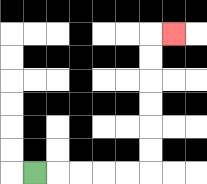{'start': '[1, 7]', 'end': '[7, 1]', 'path_directions': 'R,R,R,R,R,U,U,U,U,U,U,R', 'path_coordinates': '[[1, 7], [2, 7], [3, 7], [4, 7], [5, 7], [6, 7], [6, 6], [6, 5], [6, 4], [6, 3], [6, 2], [6, 1], [7, 1]]'}